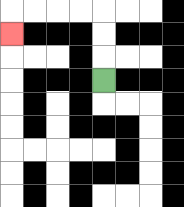{'start': '[4, 3]', 'end': '[0, 1]', 'path_directions': 'U,U,U,L,L,L,L,D', 'path_coordinates': '[[4, 3], [4, 2], [4, 1], [4, 0], [3, 0], [2, 0], [1, 0], [0, 0], [0, 1]]'}